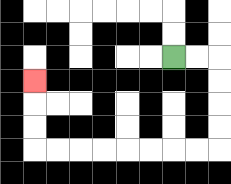{'start': '[7, 2]', 'end': '[1, 3]', 'path_directions': 'R,R,D,D,D,D,L,L,L,L,L,L,L,L,U,U,U', 'path_coordinates': '[[7, 2], [8, 2], [9, 2], [9, 3], [9, 4], [9, 5], [9, 6], [8, 6], [7, 6], [6, 6], [5, 6], [4, 6], [3, 6], [2, 6], [1, 6], [1, 5], [1, 4], [1, 3]]'}